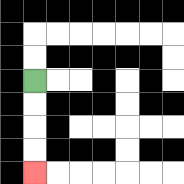{'start': '[1, 3]', 'end': '[1, 7]', 'path_directions': 'D,D,D,D', 'path_coordinates': '[[1, 3], [1, 4], [1, 5], [1, 6], [1, 7]]'}